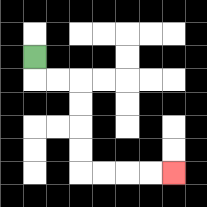{'start': '[1, 2]', 'end': '[7, 7]', 'path_directions': 'D,R,R,D,D,D,D,R,R,R,R', 'path_coordinates': '[[1, 2], [1, 3], [2, 3], [3, 3], [3, 4], [3, 5], [3, 6], [3, 7], [4, 7], [5, 7], [6, 7], [7, 7]]'}